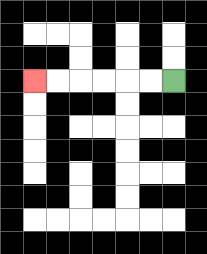{'start': '[7, 3]', 'end': '[1, 3]', 'path_directions': 'L,L,L,L,L,L', 'path_coordinates': '[[7, 3], [6, 3], [5, 3], [4, 3], [3, 3], [2, 3], [1, 3]]'}